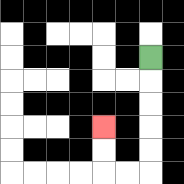{'start': '[6, 2]', 'end': '[4, 5]', 'path_directions': 'D,D,D,D,D,L,L,U,U', 'path_coordinates': '[[6, 2], [6, 3], [6, 4], [6, 5], [6, 6], [6, 7], [5, 7], [4, 7], [4, 6], [4, 5]]'}